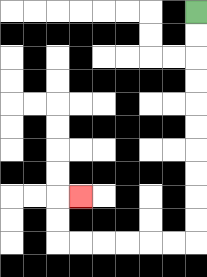{'start': '[8, 0]', 'end': '[3, 8]', 'path_directions': 'D,D,D,D,D,D,D,D,D,D,L,L,L,L,L,L,U,U,R', 'path_coordinates': '[[8, 0], [8, 1], [8, 2], [8, 3], [8, 4], [8, 5], [8, 6], [8, 7], [8, 8], [8, 9], [8, 10], [7, 10], [6, 10], [5, 10], [4, 10], [3, 10], [2, 10], [2, 9], [2, 8], [3, 8]]'}